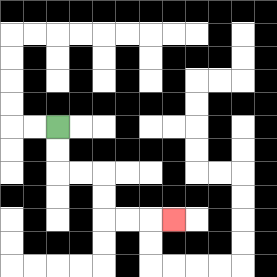{'start': '[2, 5]', 'end': '[7, 9]', 'path_directions': 'D,D,R,R,D,D,R,R,R', 'path_coordinates': '[[2, 5], [2, 6], [2, 7], [3, 7], [4, 7], [4, 8], [4, 9], [5, 9], [6, 9], [7, 9]]'}